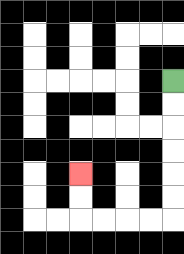{'start': '[7, 3]', 'end': '[3, 7]', 'path_directions': 'D,D,D,D,D,D,L,L,L,L,U,U', 'path_coordinates': '[[7, 3], [7, 4], [7, 5], [7, 6], [7, 7], [7, 8], [7, 9], [6, 9], [5, 9], [4, 9], [3, 9], [3, 8], [3, 7]]'}